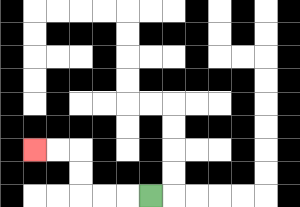{'start': '[6, 8]', 'end': '[1, 6]', 'path_directions': 'L,L,L,U,U,L,L', 'path_coordinates': '[[6, 8], [5, 8], [4, 8], [3, 8], [3, 7], [3, 6], [2, 6], [1, 6]]'}